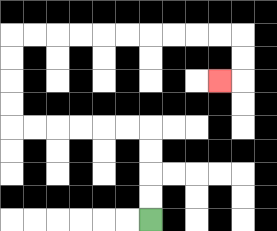{'start': '[6, 9]', 'end': '[9, 3]', 'path_directions': 'U,U,U,U,L,L,L,L,L,L,U,U,U,U,R,R,R,R,R,R,R,R,R,R,D,D,L', 'path_coordinates': '[[6, 9], [6, 8], [6, 7], [6, 6], [6, 5], [5, 5], [4, 5], [3, 5], [2, 5], [1, 5], [0, 5], [0, 4], [0, 3], [0, 2], [0, 1], [1, 1], [2, 1], [3, 1], [4, 1], [5, 1], [6, 1], [7, 1], [8, 1], [9, 1], [10, 1], [10, 2], [10, 3], [9, 3]]'}